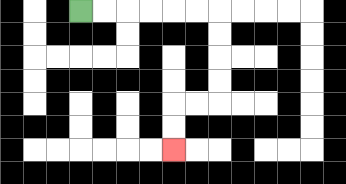{'start': '[3, 0]', 'end': '[7, 6]', 'path_directions': 'R,R,R,R,R,R,D,D,D,D,L,L,D,D', 'path_coordinates': '[[3, 0], [4, 0], [5, 0], [6, 0], [7, 0], [8, 0], [9, 0], [9, 1], [9, 2], [9, 3], [9, 4], [8, 4], [7, 4], [7, 5], [7, 6]]'}